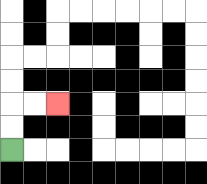{'start': '[0, 6]', 'end': '[2, 4]', 'path_directions': 'U,U,R,R', 'path_coordinates': '[[0, 6], [0, 5], [0, 4], [1, 4], [2, 4]]'}